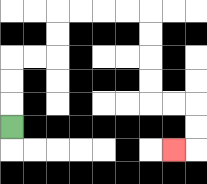{'start': '[0, 5]', 'end': '[7, 6]', 'path_directions': 'U,U,U,R,R,U,U,R,R,R,R,D,D,D,D,R,R,D,D,L', 'path_coordinates': '[[0, 5], [0, 4], [0, 3], [0, 2], [1, 2], [2, 2], [2, 1], [2, 0], [3, 0], [4, 0], [5, 0], [6, 0], [6, 1], [6, 2], [6, 3], [6, 4], [7, 4], [8, 4], [8, 5], [8, 6], [7, 6]]'}